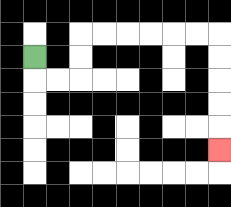{'start': '[1, 2]', 'end': '[9, 6]', 'path_directions': 'D,R,R,U,U,R,R,R,R,R,R,D,D,D,D,D', 'path_coordinates': '[[1, 2], [1, 3], [2, 3], [3, 3], [3, 2], [3, 1], [4, 1], [5, 1], [6, 1], [7, 1], [8, 1], [9, 1], [9, 2], [9, 3], [9, 4], [9, 5], [9, 6]]'}